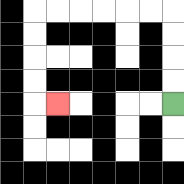{'start': '[7, 4]', 'end': '[2, 4]', 'path_directions': 'U,U,U,U,L,L,L,L,L,L,D,D,D,D,R', 'path_coordinates': '[[7, 4], [7, 3], [7, 2], [7, 1], [7, 0], [6, 0], [5, 0], [4, 0], [3, 0], [2, 0], [1, 0], [1, 1], [1, 2], [1, 3], [1, 4], [2, 4]]'}